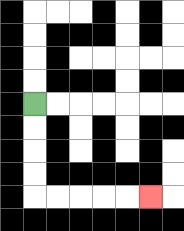{'start': '[1, 4]', 'end': '[6, 8]', 'path_directions': 'D,D,D,D,R,R,R,R,R', 'path_coordinates': '[[1, 4], [1, 5], [1, 6], [1, 7], [1, 8], [2, 8], [3, 8], [4, 8], [5, 8], [6, 8]]'}